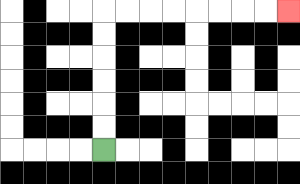{'start': '[4, 6]', 'end': '[12, 0]', 'path_directions': 'U,U,U,U,U,U,R,R,R,R,R,R,R,R', 'path_coordinates': '[[4, 6], [4, 5], [4, 4], [4, 3], [4, 2], [4, 1], [4, 0], [5, 0], [6, 0], [7, 0], [8, 0], [9, 0], [10, 0], [11, 0], [12, 0]]'}